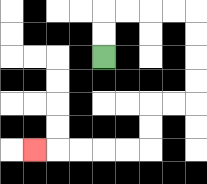{'start': '[4, 2]', 'end': '[1, 6]', 'path_directions': 'U,U,R,R,R,R,D,D,D,D,L,L,D,D,L,L,L,L,L', 'path_coordinates': '[[4, 2], [4, 1], [4, 0], [5, 0], [6, 0], [7, 0], [8, 0], [8, 1], [8, 2], [8, 3], [8, 4], [7, 4], [6, 4], [6, 5], [6, 6], [5, 6], [4, 6], [3, 6], [2, 6], [1, 6]]'}